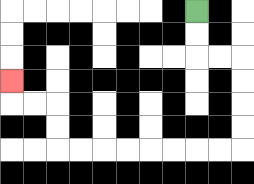{'start': '[8, 0]', 'end': '[0, 3]', 'path_directions': 'D,D,R,R,D,D,D,D,L,L,L,L,L,L,L,L,U,U,L,L,U', 'path_coordinates': '[[8, 0], [8, 1], [8, 2], [9, 2], [10, 2], [10, 3], [10, 4], [10, 5], [10, 6], [9, 6], [8, 6], [7, 6], [6, 6], [5, 6], [4, 6], [3, 6], [2, 6], [2, 5], [2, 4], [1, 4], [0, 4], [0, 3]]'}